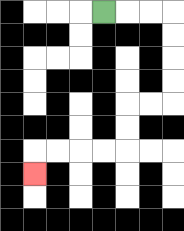{'start': '[4, 0]', 'end': '[1, 7]', 'path_directions': 'R,R,R,D,D,D,D,L,L,D,D,L,L,L,L,D', 'path_coordinates': '[[4, 0], [5, 0], [6, 0], [7, 0], [7, 1], [7, 2], [7, 3], [7, 4], [6, 4], [5, 4], [5, 5], [5, 6], [4, 6], [3, 6], [2, 6], [1, 6], [1, 7]]'}